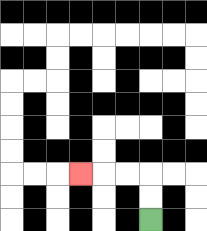{'start': '[6, 9]', 'end': '[3, 7]', 'path_directions': 'U,U,L,L,L', 'path_coordinates': '[[6, 9], [6, 8], [6, 7], [5, 7], [4, 7], [3, 7]]'}